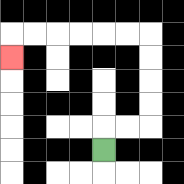{'start': '[4, 6]', 'end': '[0, 2]', 'path_directions': 'U,R,R,U,U,U,U,L,L,L,L,L,L,D', 'path_coordinates': '[[4, 6], [4, 5], [5, 5], [6, 5], [6, 4], [6, 3], [6, 2], [6, 1], [5, 1], [4, 1], [3, 1], [2, 1], [1, 1], [0, 1], [0, 2]]'}